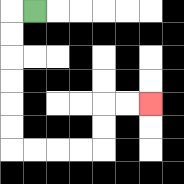{'start': '[1, 0]', 'end': '[6, 4]', 'path_directions': 'L,D,D,D,D,D,D,R,R,R,R,U,U,R,R', 'path_coordinates': '[[1, 0], [0, 0], [0, 1], [0, 2], [0, 3], [0, 4], [0, 5], [0, 6], [1, 6], [2, 6], [3, 6], [4, 6], [4, 5], [4, 4], [5, 4], [6, 4]]'}